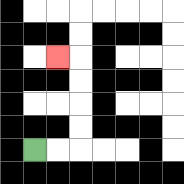{'start': '[1, 6]', 'end': '[2, 2]', 'path_directions': 'R,R,U,U,U,U,L', 'path_coordinates': '[[1, 6], [2, 6], [3, 6], [3, 5], [3, 4], [3, 3], [3, 2], [2, 2]]'}